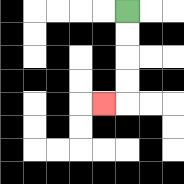{'start': '[5, 0]', 'end': '[4, 4]', 'path_directions': 'D,D,D,D,L', 'path_coordinates': '[[5, 0], [5, 1], [5, 2], [5, 3], [5, 4], [4, 4]]'}